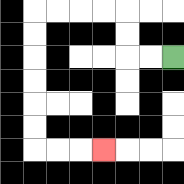{'start': '[7, 2]', 'end': '[4, 6]', 'path_directions': 'L,L,U,U,L,L,L,L,D,D,D,D,D,D,R,R,R', 'path_coordinates': '[[7, 2], [6, 2], [5, 2], [5, 1], [5, 0], [4, 0], [3, 0], [2, 0], [1, 0], [1, 1], [1, 2], [1, 3], [1, 4], [1, 5], [1, 6], [2, 6], [3, 6], [4, 6]]'}